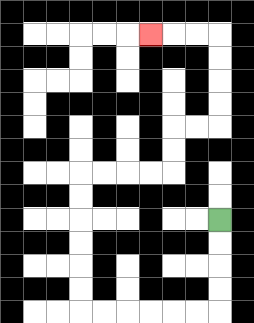{'start': '[9, 9]', 'end': '[6, 1]', 'path_directions': 'D,D,D,D,L,L,L,L,L,L,U,U,U,U,U,U,R,R,R,R,U,U,R,R,U,U,U,U,L,L,L', 'path_coordinates': '[[9, 9], [9, 10], [9, 11], [9, 12], [9, 13], [8, 13], [7, 13], [6, 13], [5, 13], [4, 13], [3, 13], [3, 12], [3, 11], [3, 10], [3, 9], [3, 8], [3, 7], [4, 7], [5, 7], [6, 7], [7, 7], [7, 6], [7, 5], [8, 5], [9, 5], [9, 4], [9, 3], [9, 2], [9, 1], [8, 1], [7, 1], [6, 1]]'}